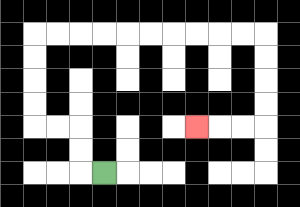{'start': '[4, 7]', 'end': '[8, 5]', 'path_directions': 'L,U,U,L,L,U,U,U,U,R,R,R,R,R,R,R,R,R,R,D,D,D,D,L,L,L', 'path_coordinates': '[[4, 7], [3, 7], [3, 6], [3, 5], [2, 5], [1, 5], [1, 4], [1, 3], [1, 2], [1, 1], [2, 1], [3, 1], [4, 1], [5, 1], [6, 1], [7, 1], [8, 1], [9, 1], [10, 1], [11, 1], [11, 2], [11, 3], [11, 4], [11, 5], [10, 5], [9, 5], [8, 5]]'}